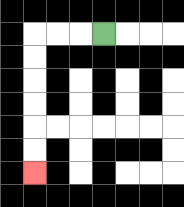{'start': '[4, 1]', 'end': '[1, 7]', 'path_directions': 'L,L,L,D,D,D,D,D,D', 'path_coordinates': '[[4, 1], [3, 1], [2, 1], [1, 1], [1, 2], [1, 3], [1, 4], [1, 5], [1, 6], [1, 7]]'}